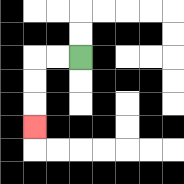{'start': '[3, 2]', 'end': '[1, 5]', 'path_directions': 'L,L,D,D,D', 'path_coordinates': '[[3, 2], [2, 2], [1, 2], [1, 3], [1, 4], [1, 5]]'}